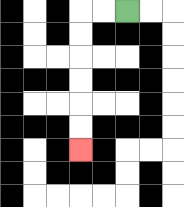{'start': '[5, 0]', 'end': '[3, 6]', 'path_directions': 'L,L,D,D,D,D,D,D', 'path_coordinates': '[[5, 0], [4, 0], [3, 0], [3, 1], [3, 2], [3, 3], [3, 4], [3, 5], [3, 6]]'}